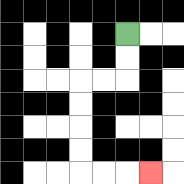{'start': '[5, 1]', 'end': '[6, 7]', 'path_directions': 'D,D,L,L,D,D,D,D,R,R,R', 'path_coordinates': '[[5, 1], [5, 2], [5, 3], [4, 3], [3, 3], [3, 4], [3, 5], [3, 6], [3, 7], [4, 7], [5, 7], [6, 7]]'}